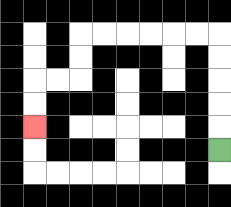{'start': '[9, 6]', 'end': '[1, 5]', 'path_directions': 'U,U,U,U,U,L,L,L,L,L,L,D,D,L,L,D,D', 'path_coordinates': '[[9, 6], [9, 5], [9, 4], [9, 3], [9, 2], [9, 1], [8, 1], [7, 1], [6, 1], [5, 1], [4, 1], [3, 1], [3, 2], [3, 3], [2, 3], [1, 3], [1, 4], [1, 5]]'}